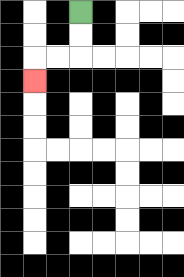{'start': '[3, 0]', 'end': '[1, 3]', 'path_directions': 'D,D,L,L,D', 'path_coordinates': '[[3, 0], [3, 1], [3, 2], [2, 2], [1, 2], [1, 3]]'}